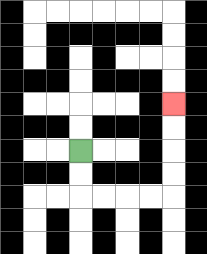{'start': '[3, 6]', 'end': '[7, 4]', 'path_directions': 'D,D,R,R,R,R,U,U,U,U', 'path_coordinates': '[[3, 6], [3, 7], [3, 8], [4, 8], [5, 8], [6, 8], [7, 8], [7, 7], [7, 6], [7, 5], [7, 4]]'}